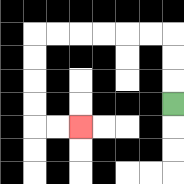{'start': '[7, 4]', 'end': '[3, 5]', 'path_directions': 'U,U,U,L,L,L,L,L,L,D,D,D,D,R,R', 'path_coordinates': '[[7, 4], [7, 3], [7, 2], [7, 1], [6, 1], [5, 1], [4, 1], [3, 1], [2, 1], [1, 1], [1, 2], [1, 3], [1, 4], [1, 5], [2, 5], [3, 5]]'}